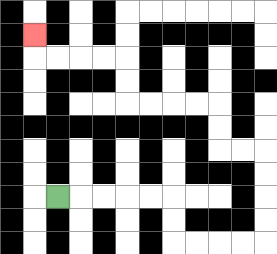{'start': '[2, 8]', 'end': '[1, 1]', 'path_directions': 'R,R,R,R,R,D,D,R,R,R,R,U,U,U,U,L,L,U,U,L,L,L,L,U,U,L,L,L,L,U', 'path_coordinates': '[[2, 8], [3, 8], [4, 8], [5, 8], [6, 8], [7, 8], [7, 9], [7, 10], [8, 10], [9, 10], [10, 10], [11, 10], [11, 9], [11, 8], [11, 7], [11, 6], [10, 6], [9, 6], [9, 5], [9, 4], [8, 4], [7, 4], [6, 4], [5, 4], [5, 3], [5, 2], [4, 2], [3, 2], [2, 2], [1, 2], [1, 1]]'}